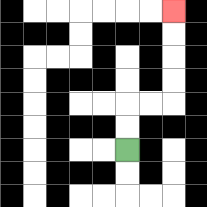{'start': '[5, 6]', 'end': '[7, 0]', 'path_directions': 'U,U,R,R,U,U,U,U', 'path_coordinates': '[[5, 6], [5, 5], [5, 4], [6, 4], [7, 4], [7, 3], [7, 2], [7, 1], [7, 0]]'}